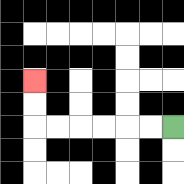{'start': '[7, 5]', 'end': '[1, 3]', 'path_directions': 'L,L,L,L,L,L,U,U', 'path_coordinates': '[[7, 5], [6, 5], [5, 5], [4, 5], [3, 5], [2, 5], [1, 5], [1, 4], [1, 3]]'}